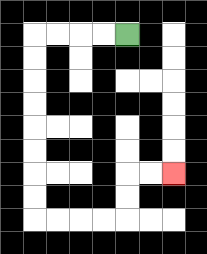{'start': '[5, 1]', 'end': '[7, 7]', 'path_directions': 'L,L,L,L,D,D,D,D,D,D,D,D,R,R,R,R,U,U,R,R', 'path_coordinates': '[[5, 1], [4, 1], [3, 1], [2, 1], [1, 1], [1, 2], [1, 3], [1, 4], [1, 5], [1, 6], [1, 7], [1, 8], [1, 9], [2, 9], [3, 9], [4, 9], [5, 9], [5, 8], [5, 7], [6, 7], [7, 7]]'}